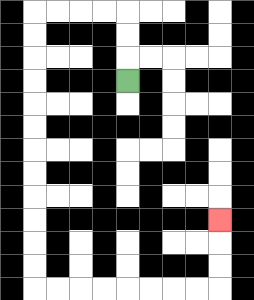{'start': '[5, 3]', 'end': '[9, 9]', 'path_directions': 'U,U,U,L,L,L,L,D,D,D,D,D,D,D,D,D,D,D,D,R,R,R,R,R,R,R,R,U,U,U', 'path_coordinates': '[[5, 3], [5, 2], [5, 1], [5, 0], [4, 0], [3, 0], [2, 0], [1, 0], [1, 1], [1, 2], [1, 3], [1, 4], [1, 5], [1, 6], [1, 7], [1, 8], [1, 9], [1, 10], [1, 11], [1, 12], [2, 12], [3, 12], [4, 12], [5, 12], [6, 12], [7, 12], [8, 12], [9, 12], [9, 11], [9, 10], [9, 9]]'}